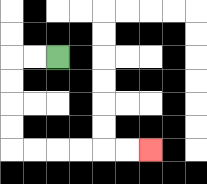{'start': '[2, 2]', 'end': '[6, 6]', 'path_directions': 'L,L,D,D,D,D,R,R,R,R,R,R', 'path_coordinates': '[[2, 2], [1, 2], [0, 2], [0, 3], [0, 4], [0, 5], [0, 6], [1, 6], [2, 6], [3, 6], [4, 6], [5, 6], [6, 6]]'}